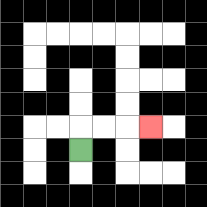{'start': '[3, 6]', 'end': '[6, 5]', 'path_directions': 'U,R,R,R', 'path_coordinates': '[[3, 6], [3, 5], [4, 5], [5, 5], [6, 5]]'}